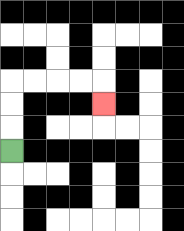{'start': '[0, 6]', 'end': '[4, 4]', 'path_directions': 'U,U,U,R,R,R,R,D', 'path_coordinates': '[[0, 6], [0, 5], [0, 4], [0, 3], [1, 3], [2, 3], [3, 3], [4, 3], [4, 4]]'}